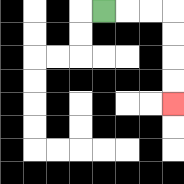{'start': '[4, 0]', 'end': '[7, 4]', 'path_directions': 'R,R,R,D,D,D,D', 'path_coordinates': '[[4, 0], [5, 0], [6, 0], [7, 0], [7, 1], [7, 2], [7, 3], [7, 4]]'}